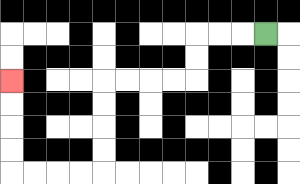{'start': '[11, 1]', 'end': '[0, 3]', 'path_directions': 'L,L,L,D,D,L,L,L,L,D,D,D,D,L,L,L,L,U,U,U,U', 'path_coordinates': '[[11, 1], [10, 1], [9, 1], [8, 1], [8, 2], [8, 3], [7, 3], [6, 3], [5, 3], [4, 3], [4, 4], [4, 5], [4, 6], [4, 7], [3, 7], [2, 7], [1, 7], [0, 7], [0, 6], [0, 5], [0, 4], [0, 3]]'}